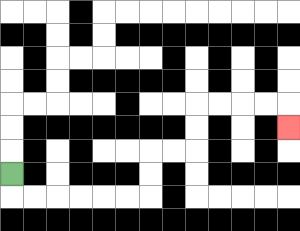{'start': '[0, 7]', 'end': '[12, 5]', 'path_directions': 'D,R,R,R,R,R,R,U,U,R,R,U,U,R,R,R,R,D', 'path_coordinates': '[[0, 7], [0, 8], [1, 8], [2, 8], [3, 8], [4, 8], [5, 8], [6, 8], [6, 7], [6, 6], [7, 6], [8, 6], [8, 5], [8, 4], [9, 4], [10, 4], [11, 4], [12, 4], [12, 5]]'}